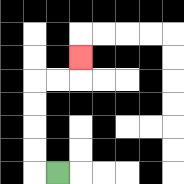{'start': '[2, 7]', 'end': '[3, 2]', 'path_directions': 'L,U,U,U,U,R,R,U', 'path_coordinates': '[[2, 7], [1, 7], [1, 6], [1, 5], [1, 4], [1, 3], [2, 3], [3, 3], [3, 2]]'}